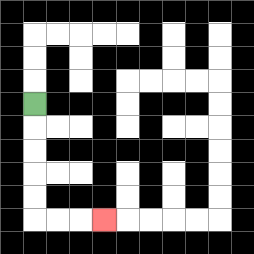{'start': '[1, 4]', 'end': '[4, 9]', 'path_directions': 'D,D,D,D,D,R,R,R', 'path_coordinates': '[[1, 4], [1, 5], [1, 6], [1, 7], [1, 8], [1, 9], [2, 9], [3, 9], [4, 9]]'}